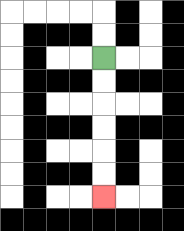{'start': '[4, 2]', 'end': '[4, 8]', 'path_directions': 'D,D,D,D,D,D', 'path_coordinates': '[[4, 2], [4, 3], [4, 4], [4, 5], [4, 6], [4, 7], [4, 8]]'}